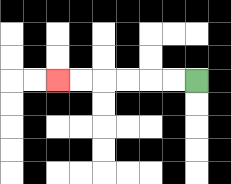{'start': '[8, 3]', 'end': '[2, 3]', 'path_directions': 'L,L,L,L,L,L', 'path_coordinates': '[[8, 3], [7, 3], [6, 3], [5, 3], [4, 3], [3, 3], [2, 3]]'}